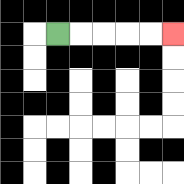{'start': '[2, 1]', 'end': '[7, 1]', 'path_directions': 'R,R,R,R,R', 'path_coordinates': '[[2, 1], [3, 1], [4, 1], [5, 1], [6, 1], [7, 1]]'}